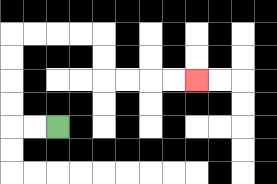{'start': '[2, 5]', 'end': '[8, 3]', 'path_directions': 'L,L,U,U,U,U,R,R,R,R,D,D,R,R,R,R', 'path_coordinates': '[[2, 5], [1, 5], [0, 5], [0, 4], [0, 3], [0, 2], [0, 1], [1, 1], [2, 1], [3, 1], [4, 1], [4, 2], [4, 3], [5, 3], [6, 3], [7, 3], [8, 3]]'}